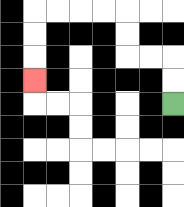{'start': '[7, 4]', 'end': '[1, 3]', 'path_directions': 'U,U,L,L,U,U,L,L,L,L,D,D,D', 'path_coordinates': '[[7, 4], [7, 3], [7, 2], [6, 2], [5, 2], [5, 1], [5, 0], [4, 0], [3, 0], [2, 0], [1, 0], [1, 1], [1, 2], [1, 3]]'}